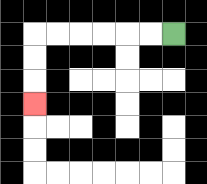{'start': '[7, 1]', 'end': '[1, 4]', 'path_directions': 'L,L,L,L,L,L,D,D,D', 'path_coordinates': '[[7, 1], [6, 1], [5, 1], [4, 1], [3, 1], [2, 1], [1, 1], [1, 2], [1, 3], [1, 4]]'}